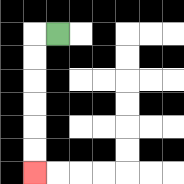{'start': '[2, 1]', 'end': '[1, 7]', 'path_directions': 'L,D,D,D,D,D,D', 'path_coordinates': '[[2, 1], [1, 1], [1, 2], [1, 3], [1, 4], [1, 5], [1, 6], [1, 7]]'}